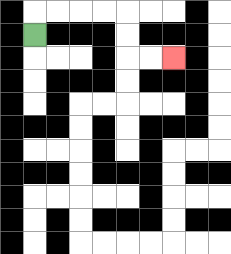{'start': '[1, 1]', 'end': '[7, 2]', 'path_directions': 'U,R,R,R,R,D,D,R,R', 'path_coordinates': '[[1, 1], [1, 0], [2, 0], [3, 0], [4, 0], [5, 0], [5, 1], [5, 2], [6, 2], [7, 2]]'}